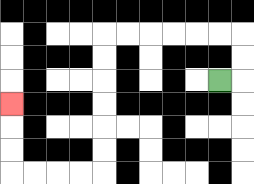{'start': '[9, 3]', 'end': '[0, 4]', 'path_directions': 'R,U,U,L,L,L,L,L,L,D,D,D,D,D,D,L,L,L,L,U,U,U', 'path_coordinates': '[[9, 3], [10, 3], [10, 2], [10, 1], [9, 1], [8, 1], [7, 1], [6, 1], [5, 1], [4, 1], [4, 2], [4, 3], [4, 4], [4, 5], [4, 6], [4, 7], [3, 7], [2, 7], [1, 7], [0, 7], [0, 6], [0, 5], [0, 4]]'}